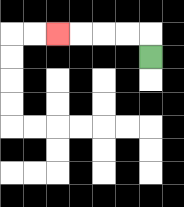{'start': '[6, 2]', 'end': '[2, 1]', 'path_directions': 'U,L,L,L,L', 'path_coordinates': '[[6, 2], [6, 1], [5, 1], [4, 1], [3, 1], [2, 1]]'}